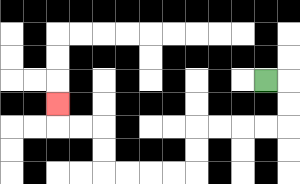{'start': '[11, 3]', 'end': '[2, 4]', 'path_directions': 'R,D,D,L,L,L,L,D,D,L,L,L,L,U,U,L,L,U', 'path_coordinates': '[[11, 3], [12, 3], [12, 4], [12, 5], [11, 5], [10, 5], [9, 5], [8, 5], [8, 6], [8, 7], [7, 7], [6, 7], [5, 7], [4, 7], [4, 6], [4, 5], [3, 5], [2, 5], [2, 4]]'}